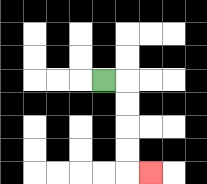{'start': '[4, 3]', 'end': '[6, 7]', 'path_directions': 'R,D,D,D,D,R', 'path_coordinates': '[[4, 3], [5, 3], [5, 4], [5, 5], [5, 6], [5, 7], [6, 7]]'}